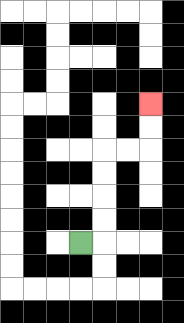{'start': '[3, 10]', 'end': '[6, 4]', 'path_directions': 'R,U,U,U,U,R,R,U,U', 'path_coordinates': '[[3, 10], [4, 10], [4, 9], [4, 8], [4, 7], [4, 6], [5, 6], [6, 6], [6, 5], [6, 4]]'}